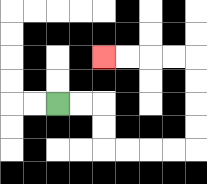{'start': '[2, 4]', 'end': '[4, 2]', 'path_directions': 'R,R,D,D,R,R,R,R,U,U,U,U,L,L,L,L', 'path_coordinates': '[[2, 4], [3, 4], [4, 4], [4, 5], [4, 6], [5, 6], [6, 6], [7, 6], [8, 6], [8, 5], [8, 4], [8, 3], [8, 2], [7, 2], [6, 2], [5, 2], [4, 2]]'}